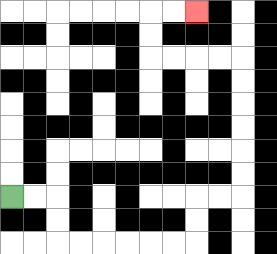{'start': '[0, 8]', 'end': '[8, 0]', 'path_directions': 'R,R,D,D,R,R,R,R,R,R,U,U,R,R,U,U,U,U,U,U,L,L,L,L,U,U,R,R', 'path_coordinates': '[[0, 8], [1, 8], [2, 8], [2, 9], [2, 10], [3, 10], [4, 10], [5, 10], [6, 10], [7, 10], [8, 10], [8, 9], [8, 8], [9, 8], [10, 8], [10, 7], [10, 6], [10, 5], [10, 4], [10, 3], [10, 2], [9, 2], [8, 2], [7, 2], [6, 2], [6, 1], [6, 0], [7, 0], [8, 0]]'}